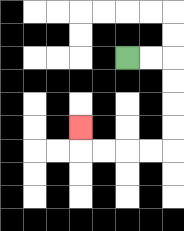{'start': '[5, 2]', 'end': '[3, 5]', 'path_directions': 'R,R,D,D,D,D,L,L,L,L,U', 'path_coordinates': '[[5, 2], [6, 2], [7, 2], [7, 3], [7, 4], [7, 5], [7, 6], [6, 6], [5, 6], [4, 6], [3, 6], [3, 5]]'}